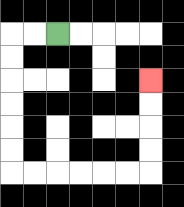{'start': '[2, 1]', 'end': '[6, 3]', 'path_directions': 'L,L,D,D,D,D,D,D,R,R,R,R,R,R,U,U,U,U', 'path_coordinates': '[[2, 1], [1, 1], [0, 1], [0, 2], [0, 3], [0, 4], [0, 5], [0, 6], [0, 7], [1, 7], [2, 7], [3, 7], [4, 7], [5, 7], [6, 7], [6, 6], [6, 5], [6, 4], [6, 3]]'}